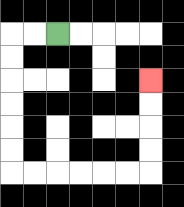{'start': '[2, 1]', 'end': '[6, 3]', 'path_directions': 'L,L,D,D,D,D,D,D,R,R,R,R,R,R,U,U,U,U', 'path_coordinates': '[[2, 1], [1, 1], [0, 1], [0, 2], [0, 3], [0, 4], [0, 5], [0, 6], [0, 7], [1, 7], [2, 7], [3, 7], [4, 7], [5, 7], [6, 7], [6, 6], [6, 5], [6, 4], [6, 3]]'}